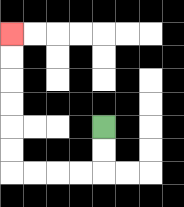{'start': '[4, 5]', 'end': '[0, 1]', 'path_directions': 'D,D,L,L,L,L,U,U,U,U,U,U', 'path_coordinates': '[[4, 5], [4, 6], [4, 7], [3, 7], [2, 7], [1, 7], [0, 7], [0, 6], [0, 5], [0, 4], [0, 3], [0, 2], [0, 1]]'}